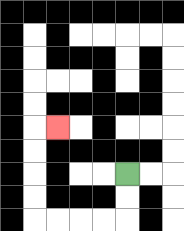{'start': '[5, 7]', 'end': '[2, 5]', 'path_directions': 'D,D,L,L,L,L,U,U,U,U,R', 'path_coordinates': '[[5, 7], [5, 8], [5, 9], [4, 9], [3, 9], [2, 9], [1, 9], [1, 8], [1, 7], [1, 6], [1, 5], [2, 5]]'}